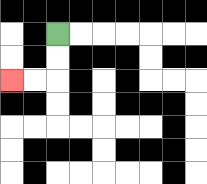{'start': '[2, 1]', 'end': '[0, 3]', 'path_directions': 'D,D,L,L', 'path_coordinates': '[[2, 1], [2, 2], [2, 3], [1, 3], [0, 3]]'}